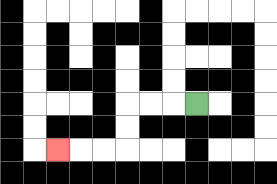{'start': '[8, 4]', 'end': '[2, 6]', 'path_directions': 'L,L,L,D,D,L,L,L', 'path_coordinates': '[[8, 4], [7, 4], [6, 4], [5, 4], [5, 5], [5, 6], [4, 6], [3, 6], [2, 6]]'}